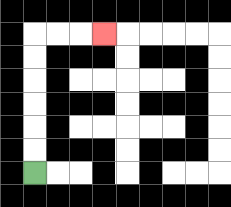{'start': '[1, 7]', 'end': '[4, 1]', 'path_directions': 'U,U,U,U,U,U,R,R,R', 'path_coordinates': '[[1, 7], [1, 6], [1, 5], [1, 4], [1, 3], [1, 2], [1, 1], [2, 1], [3, 1], [4, 1]]'}